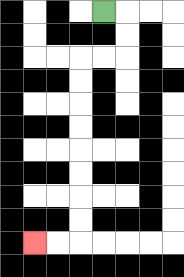{'start': '[4, 0]', 'end': '[1, 10]', 'path_directions': 'R,D,D,L,L,D,D,D,D,D,D,D,D,L,L', 'path_coordinates': '[[4, 0], [5, 0], [5, 1], [5, 2], [4, 2], [3, 2], [3, 3], [3, 4], [3, 5], [3, 6], [3, 7], [3, 8], [3, 9], [3, 10], [2, 10], [1, 10]]'}